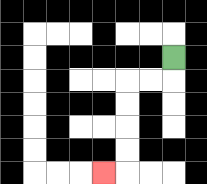{'start': '[7, 2]', 'end': '[4, 7]', 'path_directions': 'D,L,L,D,D,D,D,L', 'path_coordinates': '[[7, 2], [7, 3], [6, 3], [5, 3], [5, 4], [5, 5], [5, 6], [5, 7], [4, 7]]'}